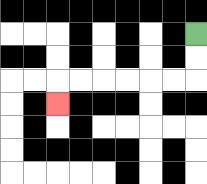{'start': '[8, 1]', 'end': '[2, 4]', 'path_directions': 'D,D,L,L,L,L,L,L,D', 'path_coordinates': '[[8, 1], [8, 2], [8, 3], [7, 3], [6, 3], [5, 3], [4, 3], [3, 3], [2, 3], [2, 4]]'}